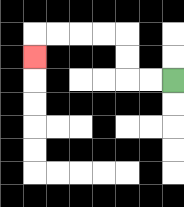{'start': '[7, 3]', 'end': '[1, 2]', 'path_directions': 'L,L,U,U,L,L,L,L,D', 'path_coordinates': '[[7, 3], [6, 3], [5, 3], [5, 2], [5, 1], [4, 1], [3, 1], [2, 1], [1, 1], [1, 2]]'}